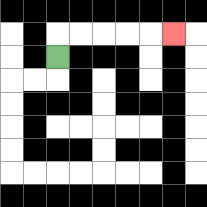{'start': '[2, 2]', 'end': '[7, 1]', 'path_directions': 'U,R,R,R,R,R', 'path_coordinates': '[[2, 2], [2, 1], [3, 1], [4, 1], [5, 1], [6, 1], [7, 1]]'}